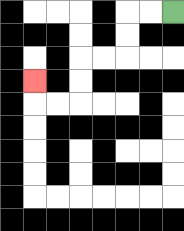{'start': '[7, 0]', 'end': '[1, 3]', 'path_directions': 'L,L,D,D,L,L,D,D,L,L,U', 'path_coordinates': '[[7, 0], [6, 0], [5, 0], [5, 1], [5, 2], [4, 2], [3, 2], [3, 3], [3, 4], [2, 4], [1, 4], [1, 3]]'}